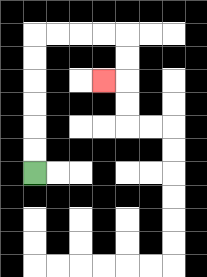{'start': '[1, 7]', 'end': '[4, 3]', 'path_directions': 'U,U,U,U,U,U,R,R,R,R,D,D,L', 'path_coordinates': '[[1, 7], [1, 6], [1, 5], [1, 4], [1, 3], [1, 2], [1, 1], [2, 1], [3, 1], [4, 1], [5, 1], [5, 2], [5, 3], [4, 3]]'}